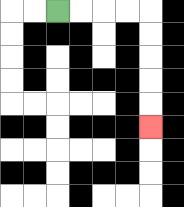{'start': '[2, 0]', 'end': '[6, 5]', 'path_directions': 'R,R,R,R,D,D,D,D,D', 'path_coordinates': '[[2, 0], [3, 0], [4, 0], [5, 0], [6, 0], [6, 1], [6, 2], [6, 3], [6, 4], [6, 5]]'}